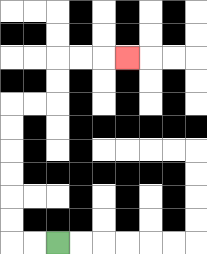{'start': '[2, 10]', 'end': '[5, 2]', 'path_directions': 'L,L,U,U,U,U,U,U,R,R,U,U,R,R,R', 'path_coordinates': '[[2, 10], [1, 10], [0, 10], [0, 9], [0, 8], [0, 7], [0, 6], [0, 5], [0, 4], [1, 4], [2, 4], [2, 3], [2, 2], [3, 2], [4, 2], [5, 2]]'}